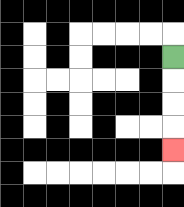{'start': '[7, 2]', 'end': '[7, 6]', 'path_directions': 'D,D,D,D', 'path_coordinates': '[[7, 2], [7, 3], [7, 4], [7, 5], [7, 6]]'}